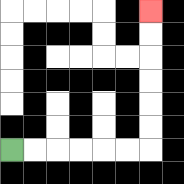{'start': '[0, 6]', 'end': '[6, 0]', 'path_directions': 'R,R,R,R,R,R,U,U,U,U,U,U', 'path_coordinates': '[[0, 6], [1, 6], [2, 6], [3, 6], [4, 6], [5, 6], [6, 6], [6, 5], [6, 4], [6, 3], [6, 2], [6, 1], [6, 0]]'}